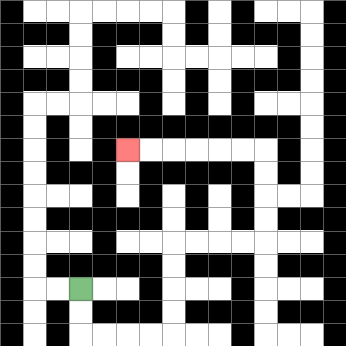{'start': '[3, 12]', 'end': '[5, 6]', 'path_directions': 'D,D,R,R,R,R,U,U,U,U,R,R,R,R,U,U,U,U,L,L,L,L,L,L', 'path_coordinates': '[[3, 12], [3, 13], [3, 14], [4, 14], [5, 14], [6, 14], [7, 14], [7, 13], [7, 12], [7, 11], [7, 10], [8, 10], [9, 10], [10, 10], [11, 10], [11, 9], [11, 8], [11, 7], [11, 6], [10, 6], [9, 6], [8, 6], [7, 6], [6, 6], [5, 6]]'}